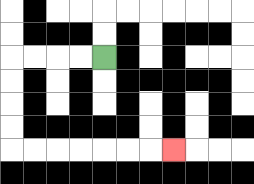{'start': '[4, 2]', 'end': '[7, 6]', 'path_directions': 'L,L,L,L,D,D,D,D,R,R,R,R,R,R,R', 'path_coordinates': '[[4, 2], [3, 2], [2, 2], [1, 2], [0, 2], [0, 3], [0, 4], [0, 5], [0, 6], [1, 6], [2, 6], [3, 6], [4, 6], [5, 6], [6, 6], [7, 6]]'}